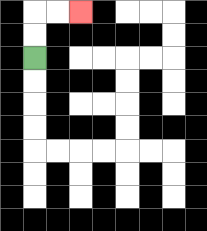{'start': '[1, 2]', 'end': '[3, 0]', 'path_directions': 'U,U,R,R', 'path_coordinates': '[[1, 2], [1, 1], [1, 0], [2, 0], [3, 0]]'}